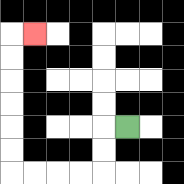{'start': '[5, 5]', 'end': '[1, 1]', 'path_directions': 'L,D,D,L,L,L,L,U,U,U,U,U,U,R', 'path_coordinates': '[[5, 5], [4, 5], [4, 6], [4, 7], [3, 7], [2, 7], [1, 7], [0, 7], [0, 6], [0, 5], [0, 4], [0, 3], [0, 2], [0, 1], [1, 1]]'}